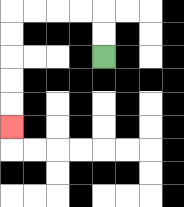{'start': '[4, 2]', 'end': '[0, 5]', 'path_directions': 'U,U,L,L,L,L,D,D,D,D,D', 'path_coordinates': '[[4, 2], [4, 1], [4, 0], [3, 0], [2, 0], [1, 0], [0, 0], [0, 1], [0, 2], [0, 3], [0, 4], [0, 5]]'}